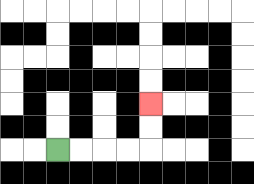{'start': '[2, 6]', 'end': '[6, 4]', 'path_directions': 'R,R,R,R,U,U', 'path_coordinates': '[[2, 6], [3, 6], [4, 6], [5, 6], [6, 6], [6, 5], [6, 4]]'}